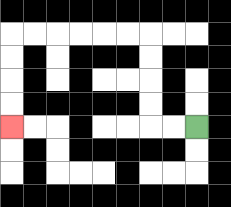{'start': '[8, 5]', 'end': '[0, 5]', 'path_directions': 'L,L,U,U,U,U,L,L,L,L,L,L,D,D,D,D', 'path_coordinates': '[[8, 5], [7, 5], [6, 5], [6, 4], [6, 3], [6, 2], [6, 1], [5, 1], [4, 1], [3, 1], [2, 1], [1, 1], [0, 1], [0, 2], [0, 3], [0, 4], [0, 5]]'}